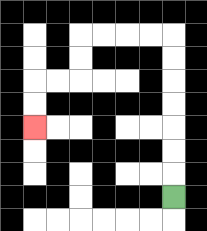{'start': '[7, 8]', 'end': '[1, 5]', 'path_directions': 'U,U,U,U,U,U,U,L,L,L,L,D,D,L,L,D,D', 'path_coordinates': '[[7, 8], [7, 7], [7, 6], [7, 5], [7, 4], [7, 3], [7, 2], [7, 1], [6, 1], [5, 1], [4, 1], [3, 1], [3, 2], [3, 3], [2, 3], [1, 3], [1, 4], [1, 5]]'}